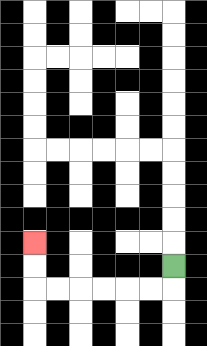{'start': '[7, 11]', 'end': '[1, 10]', 'path_directions': 'D,L,L,L,L,L,L,U,U', 'path_coordinates': '[[7, 11], [7, 12], [6, 12], [5, 12], [4, 12], [3, 12], [2, 12], [1, 12], [1, 11], [1, 10]]'}